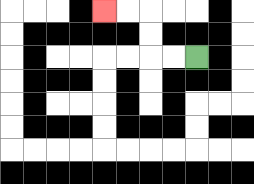{'start': '[8, 2]', 'end': '[4, 0]', 'path_directions': 'L,L,U,U,L,L', 'path_coordinates': '[[8, 2], [7, 2], [6, 2], [6, 1], [6, 0], [5, 0], [4, 0]]'}